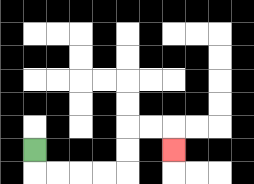{'start': '[1, 6]', 'end': '[7, 6]', 'path_directions': 'D,R,R,R,R,U,U,R,R,D', 'path_coordinates': '[[1, 6], [1, 7], [2, 7], [3, 7], [4, 7], [5, 7], [5, 6], [5, 5], [6, 5], [7, 5], [7, 6]]'}